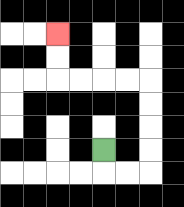{'start': '[4, 6]', 'end': '[2, 1]', 'path_directions': 'D,R,R,U,U,U,U,L,L,L,L,U,U', 'path_coordinates': '[[4, 6], [4, 7], [5, 7], [6, 7], [6, 6], [6, 5], [6, 4], [6, 3], [5, 3], [4, 3], [3, 3], [2, 3], [2, 2], [2, 1]]'}